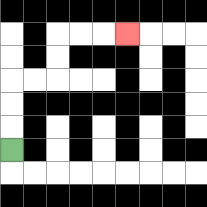{'start': '[0, 6]', 'end': '[5, 1]', 'path_directions': 'U,U,U,R,R,U,U,R,R,R', 'path_coordinates': '[[0, 6], [0, 5], [0, 4], [0, 3], [1, 3], [2, 3], [2, 2], [2, 1], [3, 1], [4, 1], [5, 1]]'}